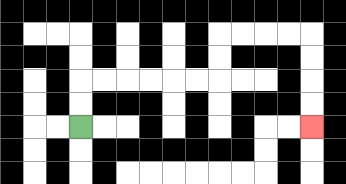{'start': '[3, 5]', 'end': '[13, 5]', 'path_directions': 'U,U,R,R,R,R,R,R,U,U,R,R,R,R,D,D,D,D', 'path_coordinates': '[[3, 5], [3, 4], [3, 3], [4, 3], [5, 3], [6, 3], [7, 3], [8, 3], [9, 3], [9, 2], [9, 1], [10, 1], [11, 1], [12, 1], [13, 1], [13, 2], [13, 3], [13, 4], [13, 5]]'}